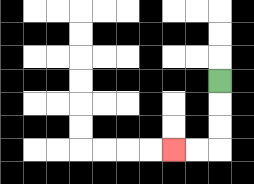{'start': '[9, 3]', 'end': '[7, 6]', 'path_directions': 'D,D,D,L,L', 'path_coordinates': '[[9, 3], [9, 4], [9, 5], [9, 6], [8, 6], [7, 6]]'}